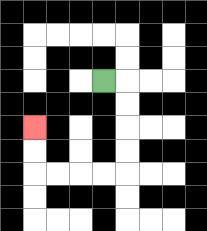{'start': '[4, 3]', 'end': '[1, 5]', 'path_directions': 'R,D,D,D,D,L,L,L,L,U,U', 'path_coordinates': '[[4, 3], [5, 3], [5, 4], [5, 5], [5, 6], [5, 7], [4, 7], [3, 7], [2, 7], [1, 7], [1, 6], [1, 5]]'}